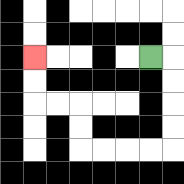{'start': '[6, 2]', 'end': '[1, 2]', 'path_directions': 'R,D,D,D,D,L,L,L,L,U,U,L,L,U,U', 'path_coordinates': '[[6, 2], [7, 2], [7, 3], [7, 4], [7, 5], [7, 6], [6, 6], [5, 6], [4, 6], [3, 6], [3, 5], [3, 4], [2, 4], [1, 4], [1, 3], [1, 2]]'}